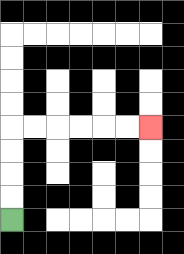{'start': '[0, 9]', 'end': '[6, 5]', 'path_directions': 'U,U,U,U,R,R,R,R,R,R', 'path_coordinates': '[[0, 9], [0, 8], [0, 7], [0, 6], [0, 5], [1, 5], [2, 5], [3, 5], [4, 5], [5, 5], [6, 5]]'}